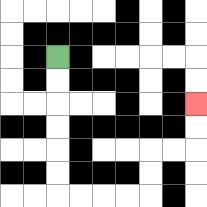{'start': '[2, 2]', 'end': '[8, 4]', 'path_directions': 'D,D,D,D,D,D,R,R,R,R,U,U,R,R,U,U', 'path_coordinates': '[[2, 2], [2, 3], [2, 4], [2, 5], [2, 6], [2, 7], [2, 8], [3, 8], [4, 8], [5, 8], [6, 8], [6, 7], [6, 6], [7, 6], [8, 6], [8, 5], [8, 4]]'}